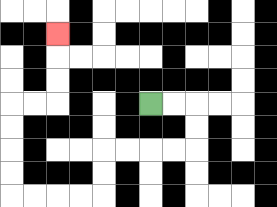{'start': '[6, 4]', 'end': '[2, 1]', 'path_directions': 'R,R,D,D,L,L,L,L,D,D,L,L,L,L,U,U,U,U,R,R,U,U,U', 'path_coordinates': '[[6, 4], [7, 4], [8, 4], [8, 5], [8, 6], [7, 6], [6, 6], [5, 6], [4, 6], [4, 7], [4, 8], [3, 8], [2, 8], [1, 8], [0, 8], [0, 7], [0, 6], [0, 5], [0, 4], [1, 4], [2, 4], [2, 3], [2, 2], [2, 1]]'}